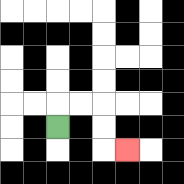{'start': '[2, 5]', 'end': '[5, 6]', 'path_directions': 'U,R,R,D,D,R', 'path_coordinates': '[[2, 5], [2, 4], [3, 4], [4, 4], [4, 5], [4, 6], [5, 6]]'}